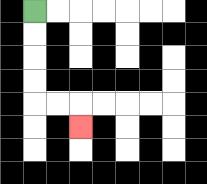{'start': '[1, 0]', 'end': '[3, 5]', 'path_directions': 'D,D,D,D,R,R,D', 'path_coordinates': '[[1, 0], [1, 1], [1, 2], [1, 3], [1, 4], [2, 4], [3, 4], [3, 5]]'}